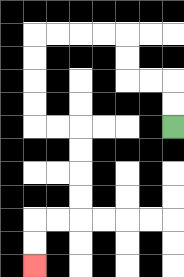{'start': '[7, 5]', 'end': '[1, 11]', 'path_directions': 'U,U,L,L,U,U,L,L,L,L,D,D,D,D,R,R,D,D,D,D,L,L,D,D', 'path_coordinates': '[[7, 5], [7, 4], [7, 3], [6, 3], [5, 3], [5, 2], [5, 1], [4, 1], [3, 1], [2, 1], [1, 1], [1, 2], [1, 3], [1, 4], [1, 5], [2, 5], [3, 5], [3, 6], [3, 7], [3, 8], [3, 9], [2, 9], [1, 9], [1, 10], [1, 11]]'}